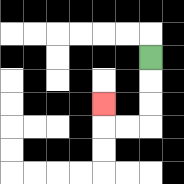{'start': '[6, 2]', 'end': '[4, 4]', 'path_directions': 'D,D,D,L,L,U', 'path_coordinates': '[[6, 2], [6, 3], [6, 4], [6, 5], [5, 5], [4, 5], [4, 4]]'}